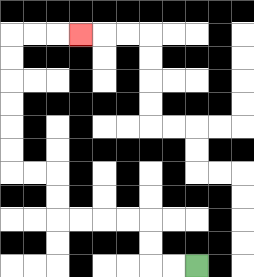{'start': '[8, 11]', 'end': '[3, 1]', 'path_directions': 'L,L,U,U,L,L,L,L,U,U,L,L,U,U,U,U,U,U,R,R,R', 'path_coordinates': '[[8, 11], [7, 11], [6, 11], [6, 10], [6, 9], [5, 9], [4, 9], [3, 9], [2, 9], [2, 8], [2, 7], [1, 7], [0, 7], [0, 6], [0, 5], [0, 4], [0, 3], [0, 2], [0, 1], [1, 1], [2, 1], [3, 1]]'}